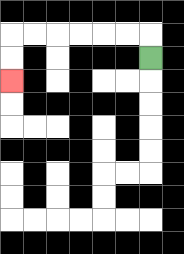{'start': '[6, 2]', 'end': '[0, 3]', 'path_directions': 'U,L,L,L,L,L,L,D,D', 'path_coordinates': '[[6, 2], [6, 1], [5, 1], [4, 1], [3, 1], [2, 1], [1, 1], [0, 1], [0, 2], [0, 3]]'}